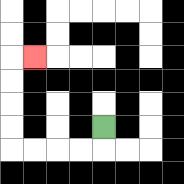{'start': '[4, 5]', 'end': '[1, 2]', 'path_directions': 'D,L,L,L,L,U,U,U,U,R', 'path_coordinates': '[[4, 5], [4, 6], [3, 6], [2, 6], [1, 6], [0, 6], [0, 5], [0, 4], [0, 3], [0, 2], [1, 2]]'}